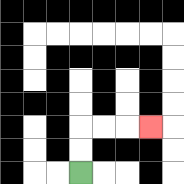{'start': '[3, 7]', 'end': '[6, 5]', 'path_directions': 'U,U,R,R,R', 'path_coordinates': '[[3, 7], [3, 6], [3, 5], [4, 5], [5, 5], [6, 5]]'}